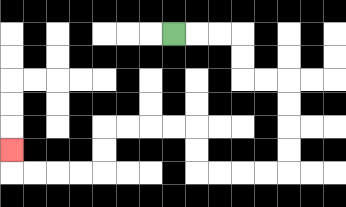{'start': '[7, 1]', 'end': '[0, 6]', 'path_directions': 'R,R,R,D,D,R,R,D,D,D,D,L,L,L,L,U,U,L,L,L,L,D,D,L,L,L,L,U', 'path_coordinates': '[[7, 1], [8, 1], [9, 1], [10, 1], [10, 2], [10, 3], [11, 3], [12, 3], [12, 4], [12, 5], [12, 6], [12, 7], [11, 7], [10, 7], [9, 7], [8, 7], [8, 6], [8, 5], [7, 5], [6, 5], [5, 5], [4, 5], [4, 6], [4, 7], [3, 7], [2, 7], [1, 7], [0, 7], [0, 6]]'}